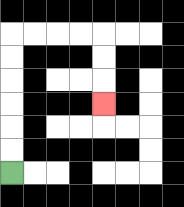{'start': '[0, 7]', 'end': '[4, 4]', 'path_directions': 'U,U,U,U,U,U,R,R,R,R,D,D,D', 'path_coordinates': '[[0, 7], [0, 6], [0, 5], [0, 4], [0, 3], [0, 2], [0, 1], [1, 1], [2, 1], [3, 1], [4, 1], [4, 2], [4, 3], [4, 4]]'}